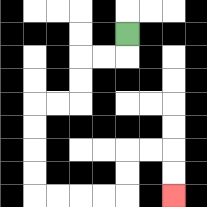{'start': '[5, 1]', 'end': '[7, 8]', 'path_directions': 'D,L,L,D,D,L,L,D,D,D,D,R,R,R,R,U,U,R,R,D,D', 'path_coordinates': '[[5, 1], [5, 2], [4, 2], [3, 2], [3, 3], [3, 4], [2, 4], [1, 4], [1, 5], [1, 6], [1, 7], [1, 8], [2, 8], [3, 8], [4, 8], [5, 8], [5, 7], [5, 6], [6, 6], [7, 6], [7, 7], [7, 8]]'}